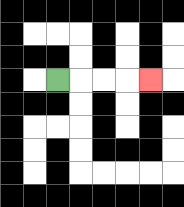{'start': '[2, 3]', 'end': '[6, 3]', 'path_directions': 'R,R,R,R', 'path_coordinates': '[[2, 3], [3, 3], [4, 3], [5, 3], [6, 3]]'}